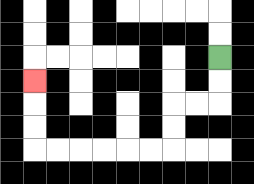{'start': '[9, 2]', 'end': '[1, 3]', 'path_directions': 'D,D,L,L,D,D,L,L,L,L,L,L,U,U,U', 'path_coordinates': '[[9, 2], [9, 3], [9, 4], [8, 4], [7, 4], [7, 5], [7, 6], [6, 6], [5, 6], [4, 6], [3, 6], [2, 6], [1, 6], [1, 5], [1, 4], [1, 3]]'}